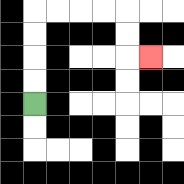{'start': '[1, 4]', 'end': '[6, 2]', 'path_directions': 'U,U,U,U,R,R,R,R,D,D,R', 'path_coordinates': '[[1, 4], [1, 3], [1, 2], [1, 1], [1, 0], [2, 0], [3, 0], [4, 0], [5, 0], [5, 1], [5, 2], [6, 2]]'}